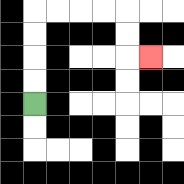{'start': '[1, 4]', 'end': '[6, 2]', 'path_directions': 'U,U,U,U,R,R,R,R,D,D,R', 'path_coordinates': '[[1, 4], [1, 3], [1, 2], [1, 1], [1, 0], [2, 0], [3, 0], [4, 0], [5, 0], [5, 1], [5, 2], [6, 2]]'}